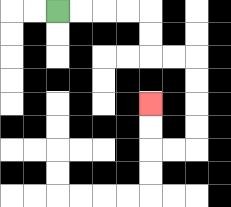{'start': '[2, 0]', 'end': '[6, 4]', 'path_directions': 'R,R,R,R,D,D,R,R,D,D,D,D,L,L,U,U', 'path_coordinates': '[[2, 0], [3, 0], [4, 0], [5, 0], [6, 0], [6, 1], [6, 2], [7, 2], [8, 2], [8, 3], [8, 4], [8, 5], [8, 6], [7, 6], [6, 6], [6, 5], [6, 4]]'}